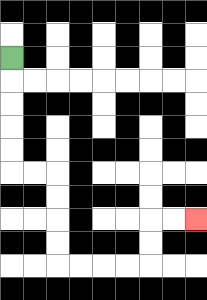{'start': '[0, 2]', 'end': '[8, 9]', 'path_directions': 'D,D,D,D,D,R,R,D,D,D,D,R,R,R,R,U,U,R,R', 'path_coordinates': '[[0, 2], [0, 3], [0, 4], [0, 5], [0, 6], [0, 7], [1, 7], [2, 7], [2, 8], [2, 9], [2, 10], [2, 11], [3, 11], [4, 11], [5, 11], [6, 11], [6, 10], [6, 9], [7, 9], [8, 9]]'}